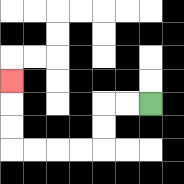{'start': '[6, 4]', 'end': '[0, 3]', 'path_directions': 'L,L,D,D,L,L,L,L,U,U,U', 'path_coordinates': '[[6, 4], [5, 4], [4, 4], [4, 5], [4, 6], [3, 6], [2, 6], [1, 6], [0, 6], [0, 5], [0, 4], [0, 3]]'}